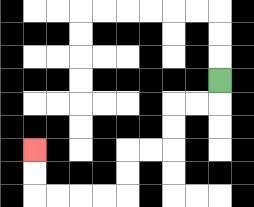{'start': '[9, 3]', 'end': '[1, 6]', 'path_directions': 'D,L,L,D,D,L,L,D,D,L,L,L,L,U,U', 'path_coordinates': '[[9, 3], [9, 4], [8, 4], [7, 4], [7, 5], [7, 6], [6, 6], [5, 6], [5, 7], [5, 8], [4, 8], [3, 8], [2, 8], [1, 8], [1, 7], [1, 6]]'}